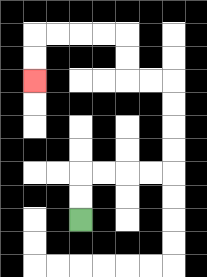{'start': '[3, 9]', 'end': '[1, 3]', 'path_directions': 'U,U,R,R,R,R,U,U,U,U,L,L,U,U,L,L,L,L,D,D', 'path_coordinates': '[[3, 9], [3, 8], [3, 7], [4, 7], [5, 7], [6, 7], [7, 7], [7, 6], [7, 5], [7, 4], [7, 3], [6, 3], [5, 3], [5, 2], [5, 1], [4, 1], [3, 1], [2, 1], [1, 1], [1, 2], [1, 3]]'}